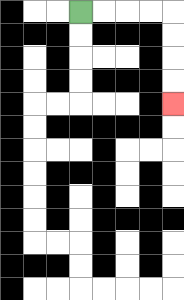{'start': '[3, 0]', 'end': '[7, 4]', 'path_directions': 'R,R,R,R,D,D,D,D', 'path_coordinates': '[[3, 0], [4, 0], [5, 0], [6, 0], [7, 0], [7, 1], [7, 2], [7, 3], [7, 4]]'}